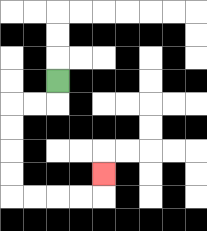{'start': '[2, 3]', 'end': '[4, 7]', 'path_directions': 'D,L,L,D,D,D,D,R,R,R,R,U', 'path_coordinates': '[[2, 3], [2, 4], [1, 4], [0, 4], [0, 5], [0, 6], [0, 7], [0, 8], [1, 8], [2, 8], [3, 8], [4, 8], [4, 7]]'}